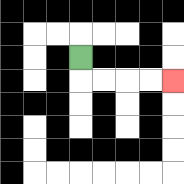{'start': '[3, 2]', 'end': '[7, 3]', 'path_directions': 'D,R,R,R,R', 'path_coordinates': '[[3, 2], [3, 3], [4, 3], [5, 3], [6, 3], [7, 3]]'}